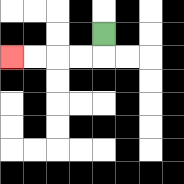{'start': '[4, 1]', 'end': '[0, 2]', 'path_directions': 'D,L,L,L,L', 'path_coordinates': '[[4, 1], [4, 2], [3, 2], [2, 2], [1, 2], [0, 2]]'}